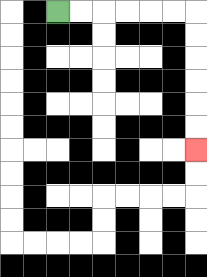{'start': '[2, 0]', 'end': '[8, 6]', 'path_directions': 'R,R,R,R,R,R,D,D,D,D,D,D', 'path_coordinates': '[[2, 0], [3, 0], [4, 0], [5, 0], [6, 0], [7, 0], [8, 0], [8, 1], [8, 2], [8, 3], [8, 4], [8, 5], [8, 6]]'}